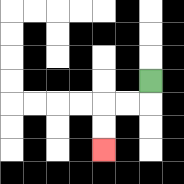{'start': '[6, 3]', 'end': '[4, 6]', 'path_directions': 'D,L,L,D,D', 'path_coordinates': '[[6, 3], [6, 4], [5, 4], [4, 4], [4, 5], [4, 6]]'}